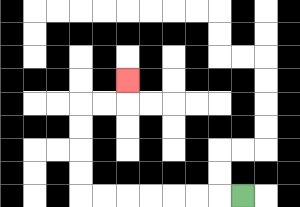{'start': '[10, 8]', 'end': '[5, 3]', 'path_directions': 'L,L,L,L,L,L,L,U,U,U,U,R,R,U', 'path_coordinates': '[[10, 8], [9, 8], [8, 8], [7, 8], [6, 8], [5, 8], [4, 8], [3, 8], [3, 7], [3, 6], [3, 5], [3, 4], [4, 4], [5, 4], [5, 3]]'}